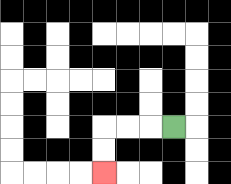{'start': '[7, 5]', 'end': '[4, 7]', 'path_directions': 'L,L,L,D,D', 'path_coordinates': '[[7, 5], [6, 5], [5, 5], [4, 5], [4, 6], [4, 7]]'}